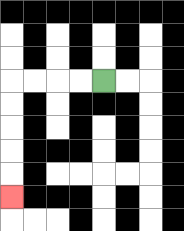{'start': '[4, 3]', 'end': '[0, 8]', 'path_directions': 'L,L,L,L,D,D,D,D,D', 'path_coordinates': '[[4, 3], [3, 3], [2, 3], [1, 3], [0, 3], [0, 4], [0, 5], [0, 6], [0, 7], [0, 8]]'}